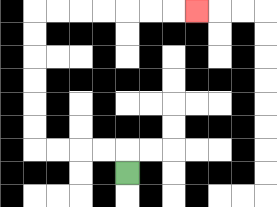{'start': '[5, 7]', 'end': '[8, 0]', 'path_directions': 'U,L,L,L,L,U,U,U,U,U,U,R,R,R,R,R,R,R', 'path_coordinates': '[[5, 7], [5, 6], [4, 6], [3, 6], [2, 6], [1, 6], [1, 5], [1, 4], [1, 3], [1, 2], [1, 1], [1, 0], [2, 0], [3, 0], [4, 0], [5, 0], [6, 0], [7, 0], [8, 0]]'}